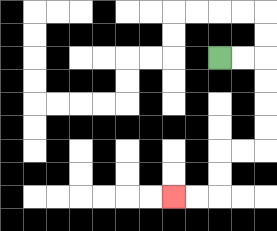{'start': '[9, 2]', 'end': '[7, 8]', 'path_directions': 'R,R,D,D,D,D,L,L,D,D,L,L', 'path_coordinates': '[[9, 2], [10, 2], [11, 2], [11, 3], [11, 4], [11, 5], [11, 6], [10, 6], [9, 6], [9, 7], [9, 8], [8, 8], [7, 8]]'}